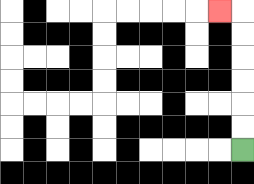{'start': '[10, 6]', 'end': '[9, 0]', 'path_directions': 'U,U,U,U,U,U,L', 'path_coordinates': '[[10, 6], [10, 5], [10, 4], [10, 3], [10, 2], [10, 1], [10, 0], [9, 0]]'}